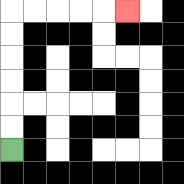{'start': '[0, 6]', 'end': '[5, 0]', 'path_directions': 'U,U,U,U,U,U,R,R,R,R,R', 'path_coordinates': '[[0, 6], [0, 5], [0, 4], [0, 3], [0, 2], [0, 1], [0, 0], [1, 0], [2, 0], [3, 0], [4, 0], [5, 0]]'}